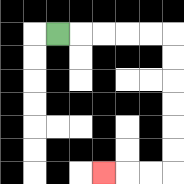{'start': '[2, 1]', 'end': '[4, 7]', 'path_directions': 'R,R,R,R,R,D,D,D,D,D,D,L,L,L', 'path_coordinates': '[[2, 1], [3, 1], [4, 1], [5, 1], [6, 1], [7, 1], [7, 2], [7, 3], [7, 4], [7, 5], [7, 6], [7, 7], [6, 7], [5, 7], [4, 7]]'}